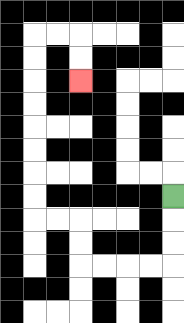{'start': '[7, 8]', 'end': '[3, 3]', 'path_directions': 'D,D,D,L,L,L,L,U,U,L,L,U,U,U,U,U,U,U,U,R,R,D,D', 'path_coordinates': '[[7, 8], [7, 9], [7, 10], [7, 11], [6, 11], [5, 11], [4, 11], [3, 11], [3, 10], [3, 9], [2, 9], [1, 9], [1, 8], [1, 7], [1, 6], [1, 5], [1, 4], [1, 3], [1, 2], [1, 1], [2, 1], [3, 1], [3, 2], [3, 3]]'}